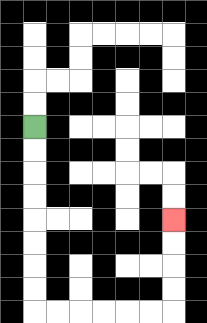{'start': '[1, 5]', 'end': '[7, 9]', 'path_directions': 'D,D,D,D,D,D,D,D,R,R,R,R,R,R,U,U,U,U', 'path_coordinates': '[[1, 5], [1, 6], [1, 7], [1, 8], [1, 9], [1, 10], [1, 11], [1, 12], [1, 13], [2, 13], [3, 13], [4, 13], [5, 13], [6, 13], [7, 13], [7, 12], [7, 11], [7, 10], [7, 9]]'}